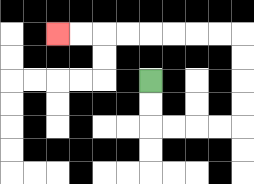{'start': '[6, 3]', 'end': '[2, 1]', 'path_directions': 'D,D,R,R,R,R,U,U,U,U,L,L,L,L,L,L,L,L', 'path_coordinates': '[[6, 3], [6, 4], [6, 5], [7, 5], [8, 5], [9, 5], [10, 5], [10, 4], [10, 3], [10, 2], [10, 1], [9, 1], [8, 1], [7, 1], [6, 1], [5, 1], [4, 1], [3, 1], [2, 1]]'}